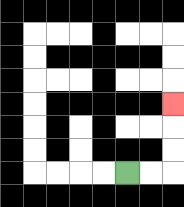{'start': '[5, 7]', 'end': '[7, 4]', 'path_directions': 'R,R,U,U,U', 'path_coordinates': '[[5, 7], [6, 7], [7, 7], [7, 6], [7, 5], [7, 4]]'}